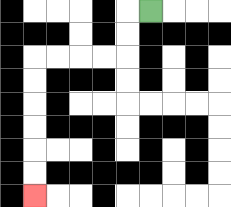{'start': '[6, 0]', 'end': '[1, 8]', 'path_directions': 'L,D,D,L,L,L,L,D,D,D,D,D,D', 'path_coordinates': '[[6, 0], [5, 0], [5, 1], [5, 2], [4, 2], [3, 2], [2, 2], [1, 2], [1, 3], [1, 4], [1, 5], [1, 6], [1, 7], [1, 8]]'}